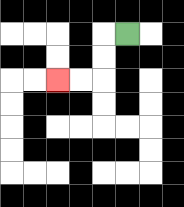{'start': '[5, 1]', 'end': '[2, 3]', 'path_directions': 'L,D,D,L,L', 'path_coordinates': '[[5, 1], [4, 1], [4, 2], [4, 3], [3, 3], [2, 3]]'}